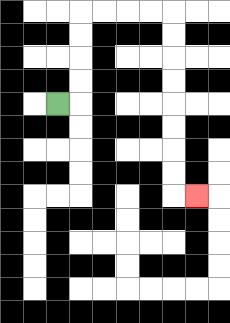{'start': '[2, 4]', 'end': '[8, 8]', 'path_directions': 'R,U,U,U,U,R,R,R,R,D,D,D,D,D,D,D,D,R', 'path_coordinates': '[[2, 4], [3, 4], [3, 3], [3, 2], [3, 1], [3, 0], [4, 0], [5, 0], [6, 0], [7, 0], [7, 1], [7, 2], [7, 3], [7, 4], [7, 5], [7, 6], [7, 7], [7, 8], [8, 8]]'}